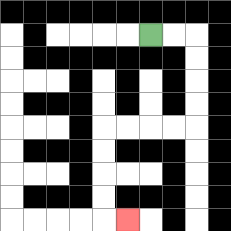{'start': '[6, 1]', 'end': '[5, 9]', 'path_directions': 'R,R,D,D,D,D,L,L,L,L,D,D,D,D,R', 'path_coordinates': '[[6, 1], [7, 1], [8, 1], [8, 2], [8, 3], [8, 4], [8, 5], [7, 5], [6, 5], [5, 5], [4, 5], [4, 6], [4, 7], [4, 8], [4, 9], [5, 9]]'}